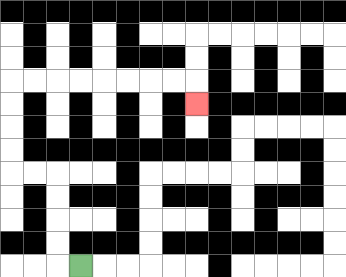{'start': '[3, 11]', 'end': '[8, 4]', 'path_directions': 'L,U,U,U,U,L,L,U,U,U,U,R,R,R,R,R,R,R,R,D', 'path_coordinates': '[[3, 11], [2, 11], [2, 10], [2, 9], [2, 8], [2, 7], [1, 7], [0, 7], [0, 6], [0, 5], [0, 4], [0, 3], [1, 3], [2, 3], [3, 3], [4, 3], [5, 3], [6, 3], [7, 3], [8, 3], [8, 4]]'}